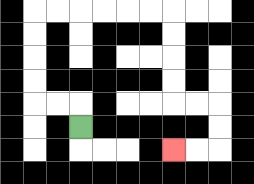{'start': '[3, 5]', 'end': '[7, 6]', 'path_directions': 'U,L,L,U,U,U,U,R,R,R,R,R,R,D,D,D,D,R,R,D,D,L,L', 'path_coordinates': '[[3, 5], [3, 4], [2, 4], [1, 4], [1, 3], [1, 2], [1, 1], [1, 0], [2, 0], [3, 0], [4, 0], [5, 0], [6, 0], [7, 0], [7, 1], [7, 2], [7, 3], [7, 4], [8, 4], [9, 4], [9, 5], [9, 6], [8, 6], [7, 6]]'}